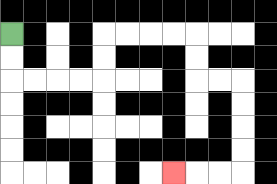{'start': '[0, 1]', 'end': '[7, 7]', 'path_directions': 'D,D,R,R,R,R,U,U,R,R,R,R,D,D,R,R,D,D,D,D,L,L,L', 'path_coordinates': '[[0, 1], [0, 2], [0, 3], [1, 3], [2, 3], [3, 3], [4, 3], [4, 2], [4, 1], [5, 1], [6, 1], [7, 1], [8, 1], [8, 2], [8, 3], [9, 3], [10, 3], [10, 4], [10, 5], [10, 6], [10, 7], [9, 7], [8, 7], [7, 7]]'}